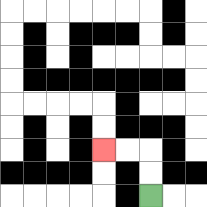{'start': '[6, 8]', 'end': '[4, 6]', 'path_directions': 'U,U,L,L', 'path_coordinates': '[[6, 8], [6, 7], [6, 6], [5, 6], [4, 6]]'}